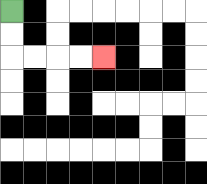{'start': '[0, 0]', 'end': '[4, 2]', 'path_directions': 'D,D,R,R,R,R', 'path_coordinates': '[[0, 0], [0, 1], [0, 2], [1, 2], [2, 2], [3, 2], [4, 2]]'}